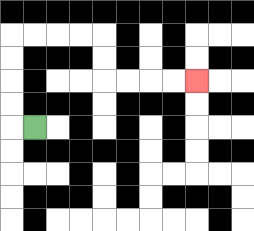{'start': '[1, 5]', 'end': '[8, 3]', 'path_directions': 'L,U,U,U,U,R,R,R,R,D,D,R,R,R,R', 'path_coordinates': '[[1, 5], [0, 5], [0, 4], [0, 3], [0, 2], [0, 1], [1, 1], [2, 1], [3, 1], [4, 1], [4, 2], [4, 3], [5, 3], [6, 3], [7, 3], [8, 3]]'}